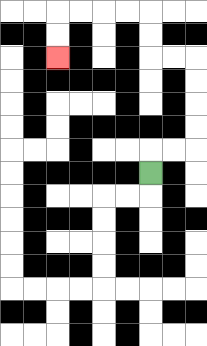{'start': '[6, 7]', 'end': '[2, 2]', 'path_directions': 'U,R,R,U,U,U,U,L,L,U,U,L,L,L,L,D,D', 'path_coordinates': '[[6, 7], [6, 6], [7, 6], [8, 6], [8, 5], [8, 4], [8, 3], [8, 2], [7, 2], [6, 2], [6, 1], [6, 0], [5, 0], [4, 0], [3, 0], [2, 0], [2, 1], [2, 2]]'}